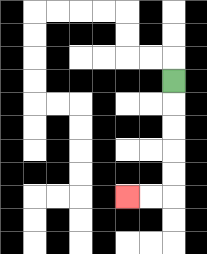{'start': '[7, 3]', 'end': '[5, 8]', 'path_directions': 'D,D,D,D,D,L,L', 'path_coordinates': '[[7, 3], [7, 4], [7, 5], [7, 6], [7, 7], [7, 8], [6, 8], [5, 8]]'}